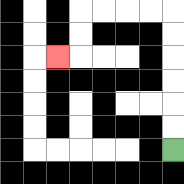{'start': '[7, 6]', 'end': '[2, 2]', 'path_directions': 'U,U,U,U,U,U,L,L,L,L,D,D,L', 'path_coordinates': '[[7, 6], [7, 5], [7, 4], [7, 3], [7, 2], [7, 1], [7, 0], [6, 0], [5, 0], [4, 0], [3, 0], [3, 1], [3, 2], [2, 2]]'}